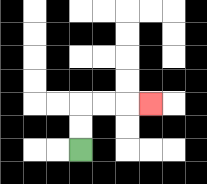{'start': '[3, 6]', 'end': '[6, 4]', 'path_directions': 'U,U,R,R,R', 'path_coordinates': '[[3, 6], [3, 5], [3, 4], [4, 4], [5, 4], [6, 4]]'}